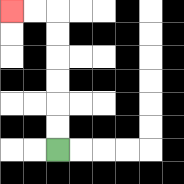{'start': '[2, 6]', 'end': '[0, 0]', 'path_directions': 'U,U,U,U,U,U,L,L', 'path_coordinates': '[[2, 6], [2, 5], [2, 4], [2, 3], [2, 2], [2, 1], [2, 0], [1, 0], [0, 0]]'}